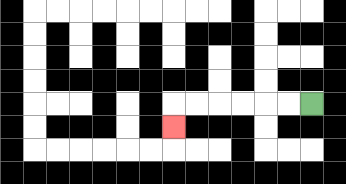{'start': '[13, 4]', 'end': '[7, 5]', 'path_directions': 'L,L,L,L,L,L,D', 'path_coordinates': '[[13, 4], [12, 4], [11, 4], [10, 4], [9, 4], [8, 4], [7, 4], [7, 5]]'}